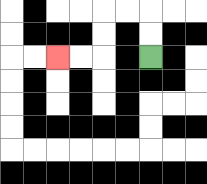{'start': '[6, 2]', 'end': '[2, 2]', 'path_directions': 'U,U,L,L,D,D,L,L', 'path_coordinates': '[[6, 2], [6, 1], [6, 0], [5, 0], [4, 0], [4, 1], [4, 2], [3, 2], [2, 2]]'}